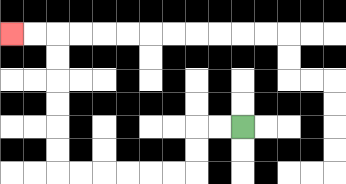{'start': '[10, 5]', 'end': '[0, 1]', 'path_directions': 'L,L,D,D,L,L,L,L,L,L,U,U,U,U,U,U,L,L', 'path_coordinates': '[[10, 5], [9, 5], [8, 5], [8, 6], [8, 7], [7, 7], [6, 7], [5, 7], [4, 7], [3, 7], [2, 7], [2, 6], [2, 5], [2, 4], [2, 3], [2, 2], [2, 1], [1, 1], [0, 1]]'}